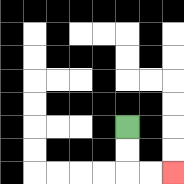{'start': '[5, 5]', 'end': '[7, 7]', 'path_directions': 'D,D,R,R', 'path_coordinates': '[[5, 5], [5, 6], [5, 7], [6, 7], [7, 7]]'}